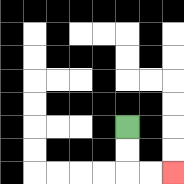{'start': '[5, 5]', 'end': '[7, 7]', 'path_directions': 'D,D,R,R', 'path_coordinates': '[[5, 5], [5, 6], [5, 7], [6, 7], [7, 7]]'}